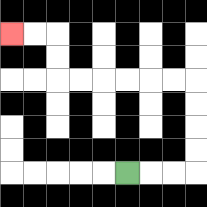{'start': '[5, 7]', 'end': '[0, 1]', 'path_directions': 'R,R,R,U,U,U,U,L,L,L,L,L,L,U,U,L,L', 'path_coordinates': '[[5, 7], [6, 7], [7, 7], [8, 7], [8, 6], [8, 5], [8, 4], [8, 3], [7, 3], [6, 3], [5, 3], [4, 3], [3, 3], [2, 3], [2, 2], [2, 1], [1, 1], [0, 1]]'}